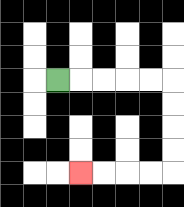{'start': '[2, 3]', 'end': '[3, 7]', 'path_directions': 'R,R,R,R,R,D,D,D,D,L,L,L,L', 'path_coordinates': '[[2, 3], [3, 3], [4, 3], [5, 3], [6, 3], [7, 3], [7, 4], [7, 5], [7, 6], [7, 7], [6, 7], [5, 7], [4, 7], [3, 7]]'}